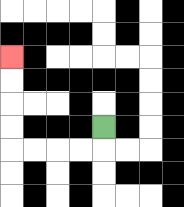{'start': '[4, 5]', 'end': '[0, 2]', 'path_directions': 'D,L,L,L,L,U,U,U,U', 'path_coordinates': '[[4, 5], [4, 6], [3, 6], [2, 6], [1, 6], [0, 6], [0, 5], [0, 4], [0, 3], [0, 2]]'}